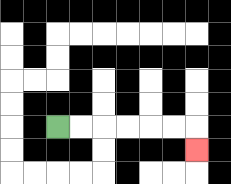{'start': '[2, 5]', 'end': '[8, 6]', 'path_directions': 'R,R,R,R,R,R,D', 'path_coordinates': '[[2, 5], [3, 5], [4, 5], [5, 5], [6, 5], [7, 5], [8, 5], [8, 6]]'}